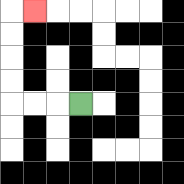{'start': '[3, 4]', 'end': '[1, 0]', 'path_directions': 'L,L,L,U,U,U,U,R', 'path_coordinates': '[[3, 4], [2, 4], [1, 4], [0, 4], [0, 3], [0, 2], [0, 1], [0, 0], [1, 0]]'}